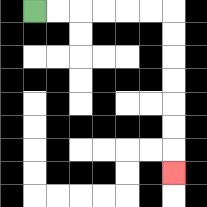{'start': '[1, 0]', 'end': '[7, 7]', 'path_directions': 'R,R,R,R,R,R,D,D,D,D,D,D,D', 'path_coordinates': '[[1, 0], [2, 0], [3, 0], [4, 0], [5, 0], [6, 0], [7, 0], [7, 1], [7, 2], [7, 3], [7, 4], [7, 5], [7, 6], [7, 7]]'}